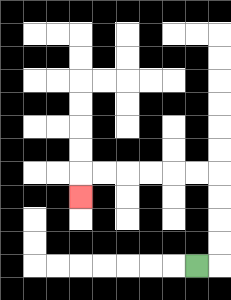{'start': '[8, 11]', 'end': '[3, 8]', 'path_directions': 'R,U,U,U,U,L,L,L,L,L,L,D', 'path_coordinates': '[[8, 11], [9, 11], [9, 10], [9, 9], [9, 8], [9, 7], [8, 7], [7, 7], [6, 7], [5, 7], [4, 7], [3, 7], [3, 8]]'}